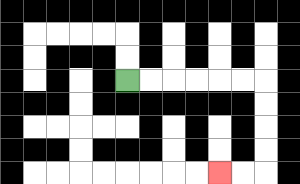{'start': '[5, 3]', 'end': '[9, 7]', 'path_directions': 'R,R,R,R,R,R,D,D,D,D,L,L', 'path_coordinates': '[[5, 3], [6, 3], [7, 3], [8, 3], [9, 3], [10, 3], [11, 3], [11, 4], [11, 5], [11, 6], [11, 7], [10, 7], [9, 7]]'}